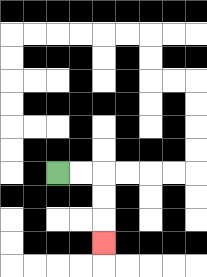{'start': '[2, 7]', 'end': '[4, 10]', 'path_directions': 'R,R,D,D,D', 'path_coordinates': '[[2, 7], [3, 7], [4, 7], [4, 8], [4, 9], [4, 10]]'}